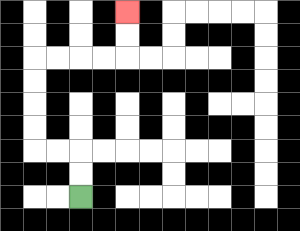{'start': '[3, 8]', 'end': '[5, 0]', 'path_directions': 'U,U,L,L,U,U,U,U,R,R,R,R,U,U', 'path_coordinates': '[[3, 8], [3, 7], [3, 6], [2, 6], [1, 6], [1, 5], [1, 4], [1, 3], [1, 2], [2, 2], [3, 2], [4, 2], [5, 2], [5, 1], [5, 0]]'}